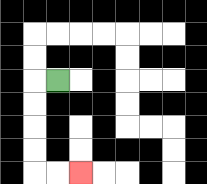{'start': '[2, 3]', 'end': '[3, 7]', 'path_directions': 'L,D,D,D,D,R,R', 'path_coordinates': '[[2, 3], [1, 3], [1, 4], [1, 5], [1, 6], [1, 7], [2, 7], [3, 7]]'}